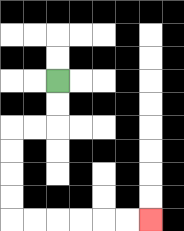{'start': '[2, 3]', 'end': '[6, 9]', 'path_directions': 'D,D,L,L,D,D,D,D,R,R,R,R,R,R', 'path_coordinates': '[[2, 3], [2, 4], [2, 5], [1, 5], [0, 5], [0, 6], [0, 7], [0, 8], [0, 9], [1, 9], [2, 9], [3, 9], [4, 9], [5, 9], [6, 9]]'}